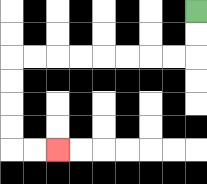{'start': '[8, 0]', 'end': '[2, 6]', 'path_directions': 'D,D,L,L,L,L,L,L,L,L,D,D,D,D,R,R', 'path_coordinates': '[[8, 0], [8, 1], [8, 2], [7, 2], [6, 2], [5, 2], [4, 2], [3, 2], [2, 2], [1, 2], [0, 2], [0, 3], [0, 4], [0, 5], [0, 6], [1, 6], [2, 6]]'}